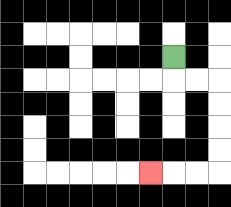{'start': '[7, 2]', 'end': '[6, 7]', 'path_directions': 'D,R,R,D,D,D,D,L,L,L', 'path_coordinates': '[[7, 2], [7, 3], [8, 3], [9, 3], [9, 4], [9, 5], [9, 6], [9, 7], [8, 7], [7, 7], [6, 7]]'}